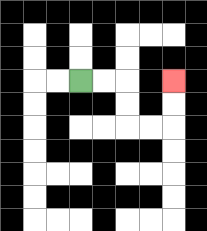{'start': '[3, 3]', 'end': '[7, 3]', 'path_directions': 'R,R,D,D,R,R,U,U', 'path_coordinates': '[[3, 3], [4, 3], [5, 3], [5, 4], [5, 5], [6, 5], [7, 5], [7, 4], [7, 3]]'}